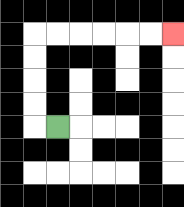{'start': '[2, 5]', 'end': '[7, 1]', 'path_directions': 'L,U,U,U,U,R,R,R,R,R,R', 'path_coordinates': '[[2, 5], [1, 5], [1, 4], [1, 3], [1, 2], [1, 1], [2, 1], [3, 1], [4, 1], [5, 1], [6, 1], [7, 1]]'}